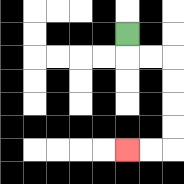{'start': '[5, 1]', 'end': '[5, 6]', 'path_directions': 'D,R,R,D,D,D,D,L,L', 'path_coordinates': '[[5, 1], [5, 2], [6, 2], [7, 2], [7, 3], [7, 4], [7, 5], [7, 6], [6, 6], [5, 6]]'}